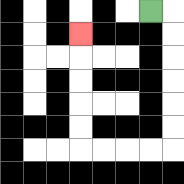{'start': '[6, 0]', 'end': '[3, 1]', 'path_directions': 'R,D,D,D,D,D,D,L,L,L,L,U,U,U,U,U', 'path_coordinates': '[[6, 0], [7, 0], [7, 1], [7, 2], [7, 3], [7, 4], [7, 5], [7, 6], [6, 6], [5, 6], [4, 6], [3, 6], [3, 5], [3, 4], [3, 3], [3, 2], [3, 1]]'}